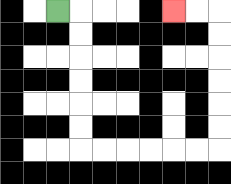{'start': '[2, 0]', 'end': '[7, 0]', 'path_directions': 'R,D,D,D,D,D,D,R,R,R,R,R,R,U,U,U,U,U,U,L,L', 'path_coordinates': '[[2, 0], [3, 0], [3, 1], [3, 2], [3, 3], [3, 4], [3, 5], [3, 6], [4, 6], [5, 6], [6, 6], [7, 6], [8, 6], [9, 6], [9, 5], [9, 4], [9, 3], [9, 2], [9, 1], [9, 0], [8, 0], [7, 0]]'}